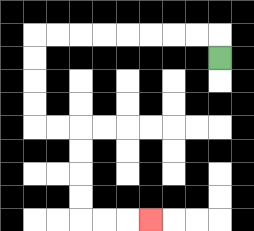{'start': '[9, 2]', 'end': '[6, 9]', 'path_directions': 'U,L,L,L,L,L,L,L,L,D,D,D,D,R,R,D,D,D,D,R,R,R', 'path_coordinates': '[[9, 2], [9, 1], [8, 1], [7, 1], [6, 1], [5, 1], [4, 1], [3, 1], [2, 1], [1, 1], [1, 2], [1, 3], [1, 4], [1, 5], [2, 5], [3, 5], [3, 6], [3, 7], [3, 8], [3, 9], [4, 9], [5, 9], [6, 9]]'}